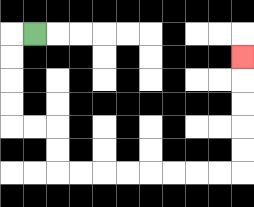{'start': '[1, 1]', 'end': '[10, 2]', 'path_directions': 'L,D,D,D,D,R,R,D,D,R,R,R,R,R,R,R,R,U,U,U,U,U', 'path_coordinates': '[[1, 1], [0, 1], [0, 2], [0, 3], [0, 4], [0, 5], [1, 5], [2, 5], [2, 6], [2, 7], [3, 7], [4, 7], [5, 7], [6, 7], [7, 7], [8, 7], [9, 7], [10, 7], [10, 6], [10, 5], [10, 4], [10, 3], [10, 2]]'}